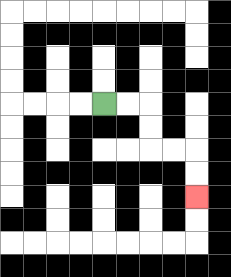{'start': '[4, 4]', 'end': '[8, 8]', 'path_directions': 'R,R,D,D,R,R,D,D', 'path_coordinates': '[[4, 4], [5, 4], [6, 4], [6, 5], [6, 6], [7, 6], [8, 6], [8, 7], [8, 8]]'}